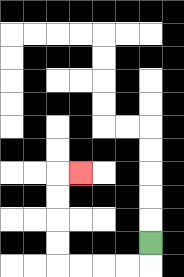{'start': '[6, 10]', 'end': '[3, 7]', 'path_directions': 'D,L,L,L,L,U,U,U,U,R', 'path_coordinates': '[[6, 10], [6, 11], [5, 11], [4, 11], [3, 11], [2, 11], [2, 10], [2, 9], [2, 8], [2, 7], [3, 7]]'}